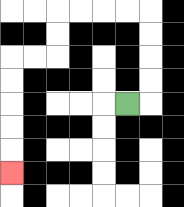{'start': '[5, 4]', 'end': '[0, 7]', 'path_directions': 'R,U,U,U,U,L,L,L,L,D,D,L,L,D,D,D,D,D', 'path_coordinates': '[[5, 4], [6, 4], [6, 3], [6, 2], [6, 1], [6, 0], [5, 0], [4, 0], [3, 0], [2, 0], [2, 1], [2, 2], [1, 2], [0, 2], [0, 3], [0, 4], [0, 5], [0, 6], [0, 7]]'}